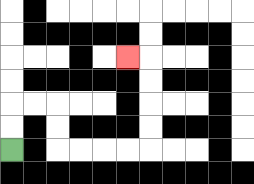{'start': '[0, 6]', 'end': '[5, 2]', 'path_directions': 'U,U,R,R,D,D,R,R,R,R,U,U,U,U,L', 'path_coordinates': '[[0, 6], [0, 5], [0, 4], [1, 4], [2, 4], [2, 5], [2, 6], [3, 6], [4, 6], [5, 6], [6, 6], [6, 5], [6, 4], [6, 3], [6, 2], [5, 2]]'}